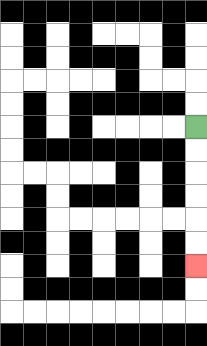{'start': '[8, 5]', 'end': '[8, 11]', 'path_directions': 'D,D,D,D,D,D', 'path_coordinates': '[[8, 5], [8, 6], [8, 7], [8, 8], [8, 9], [8, 10], [8, 11]]'}